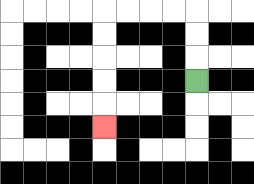{'start': '[8, 3]', 'end': '[4, 5]', 'path_directions': 'U,U,U,L,L,L,L,D,D,D,D,D', 'path_coordinates': '[[8, 3], [8, 2], [8, 1], [8, 0], [7, 0], [6, 0], [5, 0], [4, 0], [4, 1], [4, 2], [4, 3], [4, 4], [4, 5]]'}